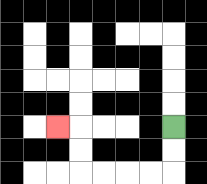{'start': '[7, 5]', 'end': '[2, 5]', 'path_directions': 'D,D,L,L,L,L,U,U,L', 'path_coordinates': '[[7, 5], [7, 6], [7, 7], [6, 7], [5, 7], [4, 7], [3, 7], [3, 6], [3, 5], [2, 5]]'}